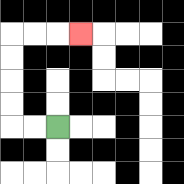{'start': '[2, 5]', 'end': '[3, 1]', 'path_directions': 'L,L,U,U,U,U,R,R,R', 'path_coordinates': '[[2, 5], [1, 5], [0, 5], [0, 4], [0, 3], [0, 2], [0, 1], [1, 1], [2, 1], [3, 1]]'}